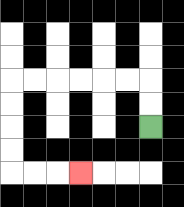{'start': '[6, 5]', 'end': '[3, 7]', 'path_directions': 'U,U,L,L,L,L,L,L,D,D,D,D,R,R,R', 'path_coordinates': '[[6, 5], [6, 4], [6, 3], [5, 3], [4, 3], [3, 3], [2, 3], [1, 3], [0, 3], [0, 4], [0, 5], [0, 6], [0, 7], [1, 7], [2, 7], [3, 7]]'}